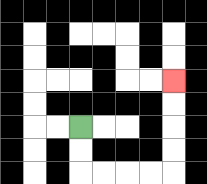{'start': '[3, 5]', 'end': '[7, 3]', 'path_directions': 'D,D,R,R,R,R,U,U,U,U', 'path_coordinates': '[[3, 5], [3, 6], [3, 7], [4, 7], [5, 7], [6, 7], [7, 7], [7, 6], [7, 5], [7, 4], [7, 3]]'}